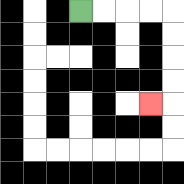{'start': '[3, 0]', 'end': '[6, 4]', 'path_directions': 'R,R,R,R,D,D,D,D,L', 'path_coordinates': '[[3, 0], [4, 0], [5, 0], [6, 0], [7, 0], [7, 1], [7, 2], [7, 3], [7, 4], [6, 4]]'}